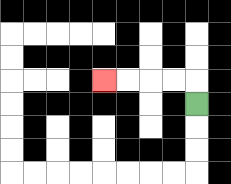{'start': '[8, 4]', 'end': '[4, 3]', 'path_directions': 'U,L,L,L,L', 'path_coordinates': '[[8, 4], [8, 3], [7, 3], [6, 3], [5, 3], [4, 3]]'}